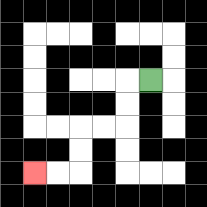{'start': '[6, 3]', 'end': '[1, 7]', 'path_directions': 'L,D,D,L,L,D,D,L,L', 'path_coordinates': '[[6, 3], [5, 3], [5, 4], [5, 5], [4, 5], [3, 5], [3, 6], [3, 7], [2, 7], [1, 7]]'}